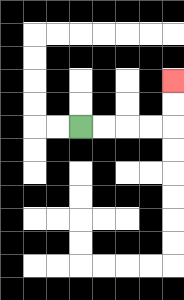{'start': '[3, 5]', 'end': '[7, 3]', 'path_directions': 'R,R,R,R,U,U', 'path_coordinates': '[[3, 5], [4, 5], [5, 5], [6, 5], [7, 5], [7, 4], [7, 3]]'}